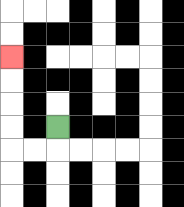{'start': '[2, 5]', 'end': '[0, 2]', 'path_directions': 'D,L,L,U,U,U,U', 'path_coordinates': '[[2, 5], [2, 6], [1, 6], [0, 6], [0, 5], [0, 4], [0, 3], [0, 2]]'}